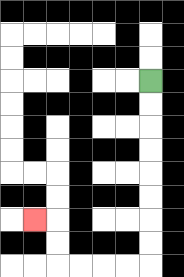{'start': '[6, 3]', 'end': '[1, 9]', 'path_directions': 'D,D,D,D,D,D,D,D,L,L,L,L,U,U,L', 'path_coordinates': '[[6, 3], [6, 4], [6, 5], [6, 6], [6, 7], [6, 8], [6, 9], [6, 10], [6, 11], [5, 11], [4, 11], [3, 11], [2, 11], [2, 10], [2, 9], [1, 9]]'}